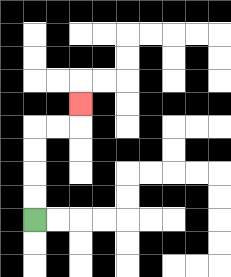{'start': '[1, 9]', 'end': '[3, 4]', 'path_directions': 'U,U,U,U,R,R,U', 'path_coordinates': '[[1, 9], [1, 8], [1, 7], [1, 6], [1, 5], [2, 5], [3, 5], [3, 4]]'}